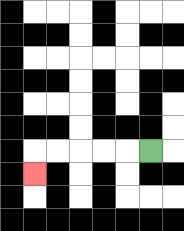{'start': '[6, 6]', 'end': '[1, 7]', 'path_directions': 'L,L,L,L,L,D', 'path_coordinates': '[[6, 6], [5, 6], [4, 6], [3, 6], [2, 6], [1, 6], [1, 7]]'}